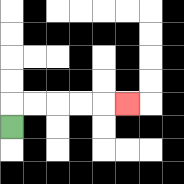{'start': '[0, 5]', 'end': '[5, 4]', 'path_directions': 'U,R,R,R,R,R', 'path_coordinates': '[[0, 5], [0, 4], [1, 4], [2, 4], [3, 4], [4, 4], [5, 4]]'}